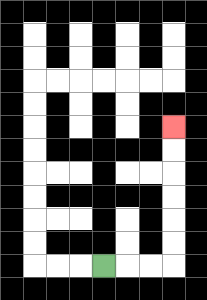{'start': '[4, 11]', 'end': '[7, 5]', 'path_directions': 'R,R,R,U,U,U,U,U,U', 'path_coordinates': '[[4, 11], [5, 11], [6, 11], [7, 11], [7, 10], [7, 9], [7, 8], [7, 7], [7, 6], [7, 5]]'}